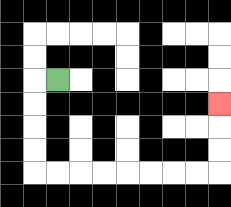{'start': '[2, 3]', 'end': '[9, 4]', 'path_directions': 'L,D,D,D,D,R,R,R,R,R,R,R,R,U,U,U', 'path_coordinates': '[[2, 3], [1, 3], [1, 4], [1, 5], [1, 6], [1, 7], [2, 7], [3, 7], [4, 7], [5, 7], [6, 7], [7, 7], [8, 7], [9, 7], [9, 6], [9, 5], [9, 4]]'}